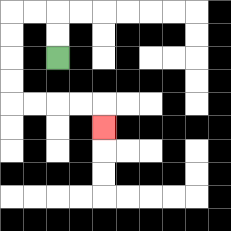{'start': '[2, 2]', 'end': '[4, 5]', 'path_directions': 'U,U,L,L,D,D,D,D,R,R,R,R,D', 'path_coordinates': '[[2, 2], [2, 1], [2, 0], [1, 0], [0, 0], [0, 1], [0, 2], [0, 3], [0, 4], [1, 4], [2, 4], [3, 4], [4, 4], [4, 5]]'}